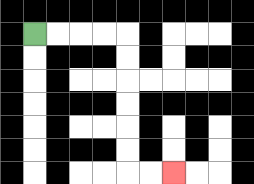{'start': '[1, 1]', 'end': '[7, 7]', 'path_directions': 'R,R,R,R,D,D,D,D,D,D,R,R', 'path_coordinates': '[[1, 1], [2, 1], [3, 1], [4, 1], [5, 1], [5, 2], [5, 3], [5, 4], [5, 5], [5, 6], [5, 7], [6, 7], [7, 7]]'}